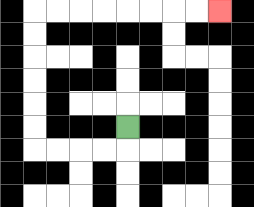{'start': '[5, 5]', 'end': '[9, 0]', 'path_directions': 'D,L,L,L,L,U,U,U,U,U,U,R,R,R,R,R,R,R,R', 'path_coordinates': '[[5, 5], [5, 6], [4, 6], [3, 6], [2, 6], [1, 6], [1, 5], [1, 4], [1, 3], [1, 2], [1, 1], [1, 0], [2, 0], [3, 0], [4, 0], [5, 0], [6, 0], [7, 0], [8, 0], [9, 0]]'}